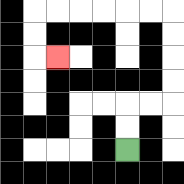{'start': '[5, 6]', 'end': '[2, 2]', 'path_directions': 'U,U,R,R,U,U,U,U,L,L,L,L,L,L,D,D,R', 'path_coordinates': '[[5, 6], [5, 5], [5, 4], [6, 4], [7, 4], [7, 3], [7, 2], [7, 1], [7, 0], [6, 0], [5, 0], [4, 0], [3, 0], [2, 0], [1, 0], [1, 1], [1, 2], [2, 2]]'}